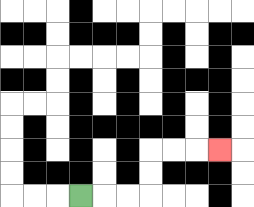{'start': '[3, 8]', 'end': '[9, 6]', 'path_directions': 'R,R,R,U,U,R,R,R', 'path_coordinates': '[[3, 8], [4, 8], [5, 8], [6, 8], [6, 7], [6, 6], [7, 6], [8, 6], [9, 6]]'}